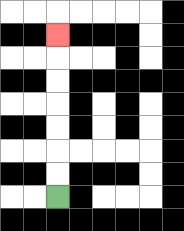{'start': '[2, 8]', 'end': '[2, 1]', 'path_directions': 'U,U,U,U,U,U,U', 'path_coordinates': '[[2, 8], [2, 7], [2, 6], [2, 5], [2, 4], [2, 3], [2, 2], [2, 1]]'}